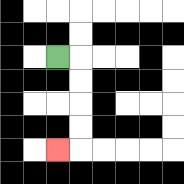{'start': '[2, 2]', 'end': '[2, 6]', 'path_directions': 'R,D,D,D,D,L', 'path_coordinates': '[[2, 2], [3, 2], [3, 3], [3, 4], [3, 5], [3, 6], [2, 6]]'}